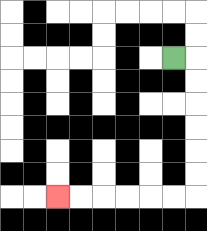{'start': '[7, 2]', 'end': '[2, 8]', 'path_directions': 'R,D,D,D,D,D,D,L,L,L,L,L,L', 'path_coordinates': '[[7, 2], [8, 2], [8, 3], [8, 4], [8, 5], [8, 6], [8, 7], [8, 8], [7, 8], [6, 8], [5, 8], [4, 8], [3, 8], [2, 8]]'}